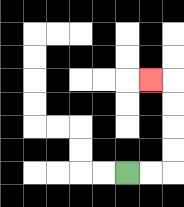{'start': '[5, 7]', 'end': '[6, 3]', 'path_directions': 'R,R,U,U,U,U,L', 'path_coordinates': '[[5, 7], [6, 7], [7, 7], [7, 6], [7, 5], [7, 4], [7, 3], [6, 3]]'}